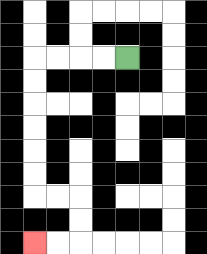{'start': '[5, 2]', 'end': '[1, 10]', 'path_directions': 'L,L,L,L,D,D,D,D,D,D,R,R,D,D,L,L', 'path_coordinates': '[[5, 2], [4, 2], [3, 2], [2, 2], [1, 2], [1, 3], [1, 4], [1, 5], [1, 6], [1, 7], [1, 8], [2, 8], [3, 8], [3, 9], [3, 10], [2, 10], [1, 10]]'}